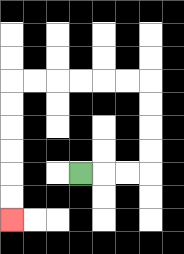{'start': '[3, 7]', 'end': '[0, 9]', 'path_directions': 'R,R,R,U,U,U,U,L,L,L,L,L,L,D,D,D,D,D,D', 'path_coordinates': '[[3, 7], [4, 7], [5, 7], [6, 7], [6, 6], [6, 5], [6, 4], [6, 3], [5, 3], [4, 3], [3, 3], [2, 3], [1, 3], [0, 3], [0, 4], [0, 5], [0, 6], [0, 7], [0, 8], [0, 9]]'}